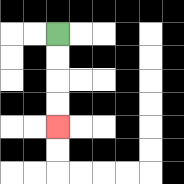{'start': '[2, 1]', 'end': '[2, 5]', 'path_directions': 'D,D,D,D', 'path_coordinates': '[[2, 1], [2, 2], [2, 3], [2, 4], [2, 5]]'}